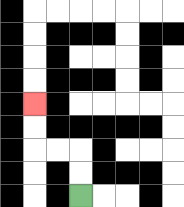{'start': '[3, 8]', 'end': '[1, 4]', 'path_directions': 'U,U,L,L,U,U', 'path_coordinates': '[[3, 8], [3, 7], [3, 6], [2, 6], [1, 6], [1, 5], [1, 4]]'}